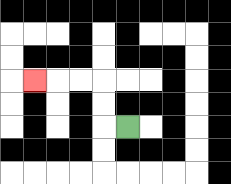{'start': '[5, 5]', 'end': '[1, 3]', 'path_directions': 'L,U,U,L,L,L', 'path_coordinates': '[[5, 5], [4, 5], [4, 4], [4, 3], [3, 3], [2, 3], [1, 3]]'}